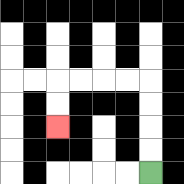{'start': '[6, 7]', 'end': '[2, 5]', 'path_directions': 'U,U,U,U,L,L,L,L,D,D', 'path_coordinates': '[[6, 7], [6, 6], [6, 5], [6, 4], [6, 3], [5, 3], [4, 3], [3, 3], [2, 3], [2, 4], [2, 5]]'}